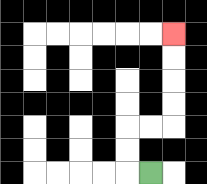{'start': '[6, 7]', 'end': '[7, 1]', 'path_directions': 'L,U,U,R,R,U,U,U,U', 'path_coordinates': '[[6, 7], [5, 7], [5, 6], [5, 5], [6, 5], [7, 5], [7, 4], [7, 3], [7, 2], [7, 1]]'}